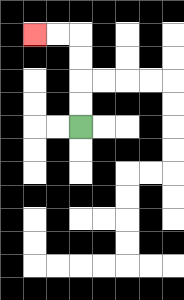{'start': '[3, 5]', 'end': '[1, 1]', 'path_directions': 'U,U,U,U,L,L', 'path_coordinates': '[[3, 5], [3, 4], [3, 3], [3, 2], [3, 1], [2, 1], [1, 1]]'}